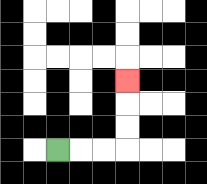{'start': '[2, 6]', 'end': '[5, 3]', 'path_directions': 'R,R,R,U,U,U', 'path_coordinates': '[[2, 6], [3, 6], [4, 6], [5, 6], [5, 5], [5, 4], [5, 3]]'}